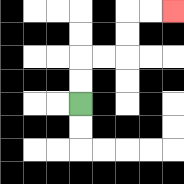{'start': '[3, 4]', 'end': '[7, 0]', 'path_directions': 'U,U,R,R,U,U,R,R', 'path_coordinates': '[[3, 4], [3, 3], [3, 2], [4, 2], [5, 2], [5, 1], [5, 0], [6, 0], [7, 0]]'}